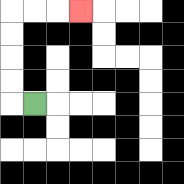{'start': '[1, 4]', 'end': '[3, 0]', 'path_directions': 'L,U,U,U,U,R,R,R', 'path_coordinates': '[[1, 4], [0, 4], [0, 3], [0, 2], [0, 1], [0, 0], [1, 0], [2, 0], [3, 0]]'}